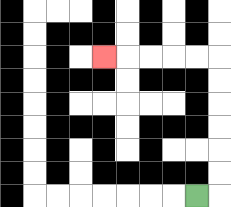{'start': '[8, 8]', 'end': '[4, 2]', 'path_directions': 'R,U,U,U,U,U,U,L,L,L,L,L', 'path_coordinates': '[[8, 8], [9, 8], [9, 7], [9, 6], [9, 5], [9, 4], [9, 3], [9, 2], [8, 2], [7, 2], [6, 2], [5, 2], [4, 2]]'}